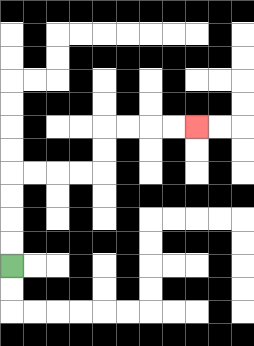{'start': '[0, 11]', 'end': '[8, 5]', 'path_directions': 'U,U,U,U,R,R,R,R,U,U,R,R,R,R', 'path_coordinates': '[[0, 11], [0, 10], [0, 9], [0, 8], [0, 7], [1, 7], [2, 7], [3, 7], [4, 7], [4, 6], [4, 5], [5, 5], [6, 5], [7, 5], [8, 5]]'}